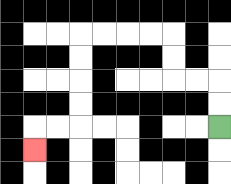{'start': '[9, 5]', 'end': '[1, 6]', 'path_directions': 'U,U,L,L,U,U,L,L,L,L,D,D,D,D,L,L,D', 'path_coordinates': '[[9, 5], [9, 4], [9, 3], [8, 3], [7, 3], [7, 2], [7, 1], [6, 1], [5, 1], [4, 1], [3, 1], [3, 2], [3, 3], [3, 4], [3, 5], [2, 5], [1, 5], [1, 6]]'}